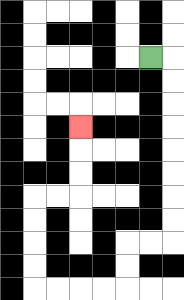{'start': '[6, 2]', 'end': '[3, 5]', 'path_directions': 'R,D,D,D,D,D,D,D,D,L,L,D,D,L,L,L,L,U,U,U,U,R,R,U,U,U', 'path_coordinates': '[[6, 2], [7, 2], [7, 3], [7, 4], [7, 5], [7, 6], [7, 7], [7, 8], [7, 9], [7, 10], [6, 10], [5, 10], [5, 11], [5, 12], [4, 12], [3, 12], [2, 12], [1, 12], [1, 11], [1, 10], [1, 9], [1, 8], [2, 8], [3, 8], [3, 7], [3, 6], [3, 5]]'}